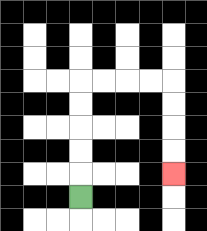{'start': '[3, 8]', 'end': '[7, 7]', 'path_directions': 'U,U,U,U,U,R,R,R,R,D,D,D,D', 'path_coordinates': '[[3, 8], [3, 7], [3, 6], [3, 5], [3, 4], [3, 3], [4, 3], [5, 3], [6, 3], [7, 3], [7, 4], [7, 5], [7, 6], [7, 7]]'}